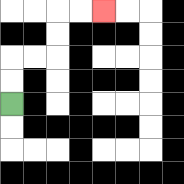{'start': '[0, 4]', 'end': '[4, 0]', 'path_directions': 'U,U,R,R,U,U,R,R', 'path_coordinates': '[[0, 4], [0, 3], [0, 2], [1, 2], [2, 2], [2, 1], [2, 0], [3, 0], [4, 0]]'}